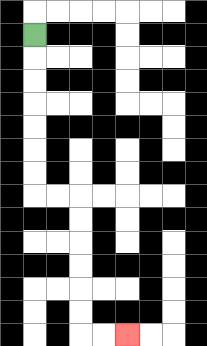{'start': '[1, 1]', 'end': '[5, 14]', 'path_directions': 'D,D,D,D,D,D,D,R,R,D,D,D,D,D,D,R,R', 'path_coordinates': '[[1, 1], [1, 2], [1, 3], [1, 4], [1, 5], [1, 6], [1, 7], [1, 8], [2, 8], [3, 8], [3, 9], [3, 10], [3, 11], [3, 12], [3, 13], [3, 14], [4, 14], [5, 14]]'}